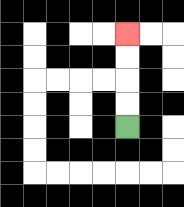{'start': '[5, 5]', 'end': '[5, 1]', 'path_directions': 'U,U,U,U', 'path_coordinates': '[[5, 5], [5, 4], [5, 3], [5, 2], [5, 1]]'}